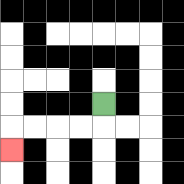{'start': '[4, 4]', 'end': '[0, 6]', 'path_directions': 'D,L,L,L,L,D', 'path_coordinates': '[[4, 4], [4, 5], [3, 5], [2, 5], [1, 5], [0, 5], [0, 6]]'}